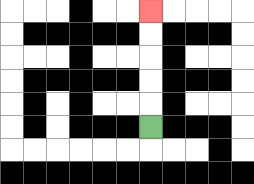{'start': '[6, 5]', 'end': '[6, 0]', 'path_directions': 'U,U,U,U,U', 'path_coordinates': '[[6, 5], [6, 4], [6, 3], [6, 2], [6, 1], [6, 0]]'}